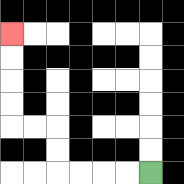{'start': '[6, 7]', 'end': '[0, 1]', 'path_directions': 'L,L,L,L,U,U,L,L,U,U,U,U', 'path_coordinates': '[[6, 7], [5, 7], [4, 7], [3, 7], [2, 7], [2, 6], [2, 5], [1, 5], [0, 5], [0, 4], [0, 3], [0, 2], [0, 1]]'}